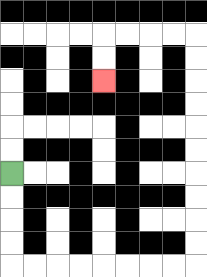{'start': '[0, 7]', 'end': '[4, 3]', 'path_directions': 'D,D,D,D,R,R,R,R,R,R,R,R,U,U,U,U,U,U,U,U,U,U,L,L,L,L,D,D', 'path_coordinates': '[[0, 7], [0, 8], [0, 9], [0, 10], [0, 11], [1, 11], [2, 11], [3, 11], [4, 11], [5, 11], [6, 11], [7, 11], [8, 11], [8, 10], [8, 9], [8, 8], [8, 7], [8, 6], [8, 5], [8, 4], [8, 3], [8, 2], [8, 1], [7, 1], [6, 1], [5, 1], [4, 1], [4, 2], [4, 3]]'}